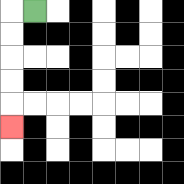{'start': '[1, 0]', 'end': '[0, 5]', 'path_directions': 'L,D,D,D,D,D', 'path_coordinates': '[[1, 0], [0, 0], [0, 1], [0, 2], [0, 3], [0, 4], [0, 5]]'}